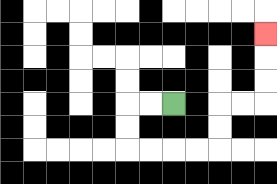{'start': '[7, 4]', 'end': '[11, 1]', 'path_directions': 'L,L,D,D,R,R,R,R,U,U,R,R,U,U,U', 'path_coordinates': '[[7, 4], [6, 4], [5, 4], [5, 5], [5, 6], [6, 6], [7, 6], [8, 6], [9, 6], [9, 5], [9, 4], [10, 4], [11, 4], [11, 3], [11, 2], [11, 1]]'}